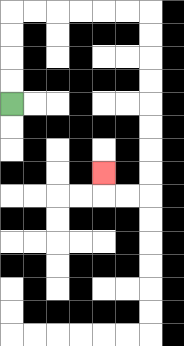{'start': '[0, 4]', 'end': '[4, 7]', 'path_directions': 'U,U,U,U,R,R,R,R,R,R,D,D,D,D,D,D,D,D,L,L,U', 'path_coordinates': '[[0, 4], [0, 3], [0, 2], [0, 1], [0, 0], [1, 0], [2, 0], [3, 0], [4, 0], [5, 0], [6, 0], [6, 1], [6, 2], [6, 3], [6, 4], [6, 5], [6, 6], [6, 7], [6, 8], [5, 8], [4, 8], [4, 7]]'}